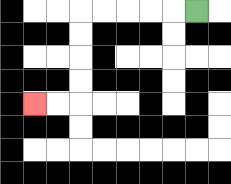{'start': '[8, 0]', 'end': '[1, 4]', 'path_directions': 'L,L,L,L,L,D,D,D,D,L,L', 'path_coordinates': '[[8, 0], [7, 0], [6, 0], [5, 0], [4, 0], [3, 0], [3, 1], [3, 2], [3, 3], [3, 4], [2, 4], [1, 4]]'}